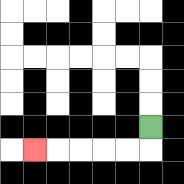{'start': '[6, 5]', 'end': '[1, 6]', 'path_directions': 'D,L,L,L,L,L', 'path_coordinates': '[[6, 5], [6, 6], [5, 6], [4, 6], [3, 6], [2, 6], [1, 6]]'}